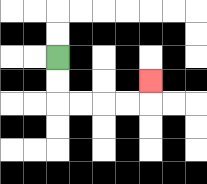{'start': '[2, 2]', 'end': '[6, 3]', 'path_directions': 'D,D,R,R,R,R,U', 'path_coordinates': '[[2, 2], [2, 3], [2, 4], [3, 4], [4, 4], [5, 4], [6, 4], [6, 3]]'}